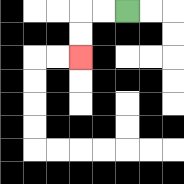{'start': '[5, 0]', 'end': '[3, 2]', 'path_directions': 'L,L,D,D', 'path_coordinates': '[[5, 0], [4, 0], [3, 0], [3, 1], [3, 2]]'}